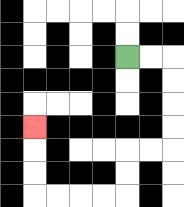{'start': '[5, 2]', 'end': '[1, 5]', 'path_directions': 'R,R,D,D,D,D,L,L,D,D,L,L,L,L,U,U,U', 'path_coordinates': '[[5, 2], [6, 2], [7, 2], [7, 3], [7, 4], [7, 5], [7, 6], [6, 6], [5, 6], [5, 7], [5, 8], [4, 8], [3, 8], [2, 8], [1, 8], [1, 7], [1, 6], [1, 5]]'}